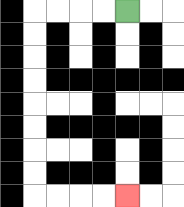{'start': '[5, 0]', 'end': '[5, 8]', 'path_directions': 'L,L,L,L,D,D,D,D,D,D,D,D,R,R,R,R', 'path_coordinates': '[[5, 0], [4, 0], [3, 0], [2, 0], [1, 0], [1, 1], [1, 2], [1, 3], [1, 4], [1, 5], [1, 6], [1, 7], [1, 8], [2, 8], [3, 8], [4, 8], [5, 8]]'}